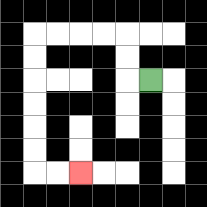{'start': '[6, 3]', 'end': '[3, 7]', 'path_directions': 'L,U,U,L,L,L,L,D,D,D,D,D,D,R,R', 'path_coordinates': '[[6, 3], [5, 3], [5, 2], [5, 1], [4, 1], [3, 1], [2, 1], [1, 1], [1, 2], [1, 3], [1, 4], [1, 5], [1, 6], [1, 7], [2, 7], [3, 7]]'}